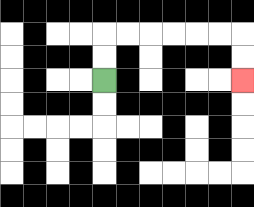{'start': '[4, 3]', 'end': '[10, 3]', 'path_directions': 'U,U,R,R,R,R,R,R,D,D', 'path_coordinates': '[[4, 3], [4, 2], [4, 1], [5, 1], [6, 1], [7, 1], [8, 1], [9, 1], [10, 1], [10, 2], [10, 3]]'}